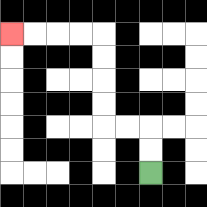{'start': '[6, 7]', 'end': '[0, 1]', 'path_directions': 'U,U,L,L,U,U,U,U,L,L,L,L', 'path_coordinates': '[[6, 7], [6, 6], [6, 5], [5, 5], [4, 5], [4, 4], [4, 3], [4, 2], [4, 1], [3, 1], [2, 1], [1, 1], [0, 1]]'}